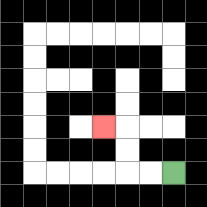{'start': '[7, 7]', 'end': '[4, 5]', 'path_directions': 'L,L,U,U,L', 'path_coordinates': '[[7, 7], [6, 7], [5, 7], [5, 6], [5, 5], [4, 5]]'}